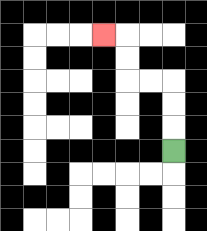{'start': '[7, 6]', 'end': '[4, 1]', 'path_directions': 'U,U,U,L,L,U,U,L', 'path_coordinates': '[[7, 6], [7, 5], [7, 4], [7, 3], [6, 3], [5, 3], [5, 2], [5, 1], [4, 1]]'}